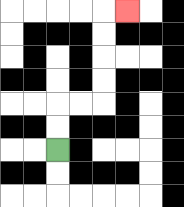{'start': '[2, 6]', 'end': '[5, 0]', 'path_directions': 'U,U,R,R,U,U,U,U,R', 'path_coordinates': '[[2, 6], [2, 5], [2, 4], [3, 4], [4, 4], [4, 3], [4, 2], [4, 1], [4, 0], [5, 0]]'}